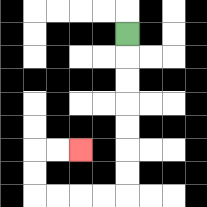{'start': '[5, 1]', 'end': '[3, 6]', 'path_directions': 'D,D,D,D,D,D,D,L,L,L,L,U,U,R,R', 'path_coordinates': '[[5, 1], [5, 2], [5, 3], [5, 4], [5, 5], [5, 6], [5, 7], [5, 8], [4, 8], [3, 8], [2, 8], [1, 8], [1, 7], [1, 6], [2, 6], [3, 6]]'}